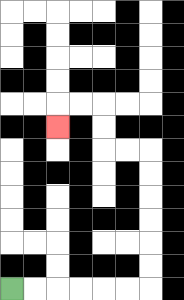{'start': '[0, 12]', 'end': '[2, 5]', 'path_directions': 'R,R,R,R,R,R,U,U,U,U,U,U,L,L,U,U,L,L,D', 'path_coordinates': '[[0, 12], [1, 12], [2, 12], [3, 12], [4, 12], [5, 12], [6, 12], [6, 11], [6, 10], [6, 9], [6, 8], [6, 7], [6, 6], [5, 6], [4, 6], [4, 5], [4, 4], [3, 4], [2, 4], [2, 5]]'}